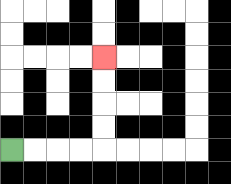{'start': '[0, 6]', 'end': '[4, 2]', 'path_directions': 'R,R,R,R,U,U,U,U', 'path_coordinates': '[[0, 6], [1, 6], [2, 6], [3, 6], [4, 6], [4, 5], [4, 4], [4, 3], [4, 2]]'}